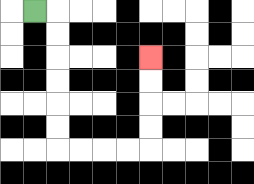{'start': '[1, 0]', 'end': '[6, 2]', 'path_directions': 'R,D,D,D,D,D,D,R,R,R,R,U,U,U,U', 'path_coordinates': '[[1, 0], [2, 0], [2, 1], [2, 2], [2, 3], [2, 4], [2, 5], [2, 6], [3, 6], [4, 6], [5, 6], [6, 6], [6, 5], [6, 4], [6, 3], [6, 2]]'}